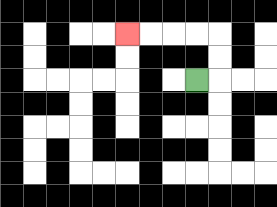{'start': '[8, 3]', 'end': '[5, 1]', 'path_directions': 'R,U,U,L,L,L,L', 'path_coordinates': '[[8, 3], [9, 3], [9, 2], [9, 1], [8, 1], [7, 1], [6, 1], [5, 1]]'}